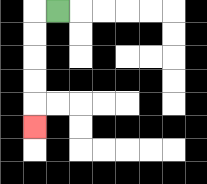{'start': '[2, 0]', 'end': '[1, 5]', 'path_directions': 'L,D,D,D,D,D', 'path_coordinates': '[[2, 0], [1, 0], [1, 1], [1, 2], [1, 3], [1, 4], [1, 5]]'}